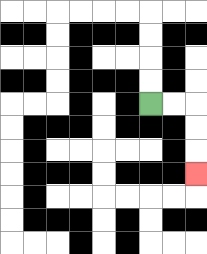{'start': '[6, 4]', 'end': '[8, 7]', 'path_directions': 'R,R,D,D,D', 'path_coordinates': '[[6, 4], [7, 4], [8, 4], [8, 5], [8, 6], [8, 7]]'}